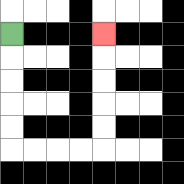{'start': '[0, 1]', 'end': '[4, 1]', 'path_directions': 'D,D,D,D,D,R,R,R,R,U,U,U,U,U', 'path_coordinates': '[[0, 1], [0, 2], [0, 3], [0, 4], [0, 5], [0, 6], [1, 6], [2, 6], [3, 6], [4, 6], [4, 5], [4, 4], [4, 3], [4, 2], [4, 1]]'}